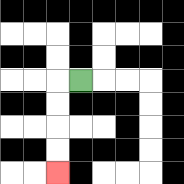{'start': '[3, 3]', 'end': '[2, 7]', 'path_directions': 'L,D,D,D,D', 'path_coordinates': '[[3, 3], [2, 3], [2, 4], [2, 5], [2, 6], [2, 7]]'}